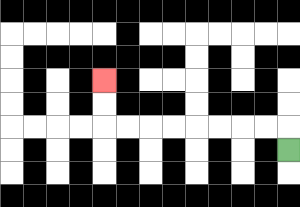{'start': '[12, 6]', 'end': '[4, 3]', 'path_directions': 'U,L,L,L,L,L,L,L,L,U,U', 'path_coordinates': '[[12, 6], [12, 5], [11, 5], [10, 5], [9, 5], [8, 5], [7, 5], [6, 5], [5, 5], [4, 5], [4, 4], [4, 3]]'}